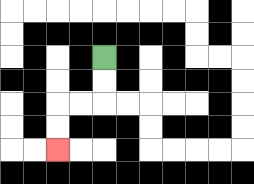{'start': '[4, 2]', 'end': '[2, 6]', 'path_directions': 'D,D,L,L,D,D', 'path_coordinates': '[[4, 2], [4, 3], [4, 4], [3, 4], [2, 4], [2, 5], [2, 6]]'}